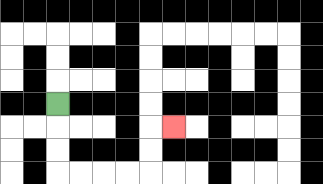{'start': '[2, 4]', 'end': '[7, 5]', 'path_directions': 'D,D,D,R,R,R,R,U,U,R', 'path_coordinates': '[[2, 4], [2, 5], [2, 6], [2, 7], [3, 7], [4, 7], [5, 7], [6, 7], [6, 6], [6, 5], [7, 5]]'}